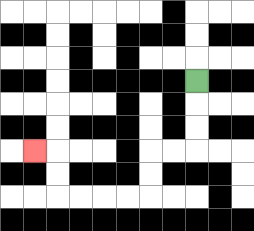{'start': '[8, 3]', 'end': '[1, 6]', 'path_directions': 'D,D,D,L,L,D,D,L,L,L,L,U,U,L', 'path_coordinates': '[[8, 3], [8, 4], [8, 5], [8, 6], [7, 6], [6, 6], [6, 7], [6, 8], [5, 8], [4, 8], [3, 8], [2, 8], [2, 7], [2, 6], [1, 6]]'}